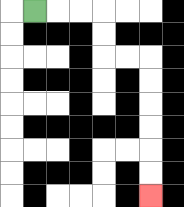{'start': '[1, 0]', 'end': '[6, 8]', 'path_directions': 'R,R,R,D,D,R,R,D,D,D,D,D,D', 'path_coordinates': '[[1, 0], [2, 0], [3, 0], [4, 0], [4, 1], [4, 2], [5, 2], [6, 2], [6, 3], [6, 4], [6, 5], [6, 6], [6, 7], [6, 8]]'}